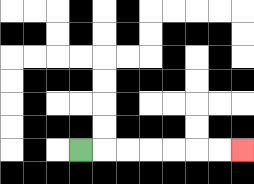{'start': '[3, 6]', 'end': '[10, 6]', 'path_directions': 'R,R,R,R,R,R,R', 'path_coordinates': '[[3, 6], [4, 6], [5, 6], [6, 6], [7, 6], [8, 6], [9, 6], [10, 6]]'}